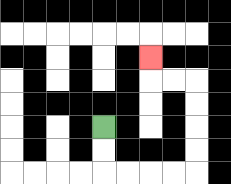{'start': '[4, 5]', 'end': '[6, 2]', 'path_directions': 'D,D,R,R,R,R,U,U,U,U,L,L,U', 'path_coordinates': '[[4, 5], [4, 6], [4, 7], [5, 7], [6, 7], [7, 7], [8, 7], [8, 6], [8, 5], [8, 4], [8, 3], [7, 3], [6, 3], [6, 2]]'}